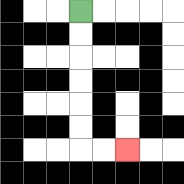{'start': '[3, 0]', 'end': '[5, 6]', 'path_directions': 'D,D,D,D,D,D,R,R', 'path_coordinates': '[[3, 0], [3, 1], [3, 2], [3, 3], [3, 4], [3, 5], [3, 6], [4, 6], [5, 6]]'}